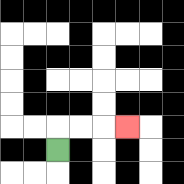{'start': '[2, 6]', 'end': '[5, 5]', 'path_directions': 'U,R,R,R', 'path_coordinates': '[[2, 6], [2, 5], [3, 5], [4, 5], [5, 5]]'}